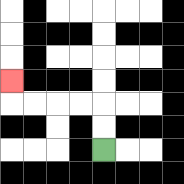{'start': '[4, 6]', 'end': '[0, 3]', 'path_directions': 'U,U,L,L,L,L,U', 'path_coordinates': '[[4, 6], [4, 5], [4, 4], [3, 4], [2, 4], [1, 4], [0, 4], [0, 3]]'}